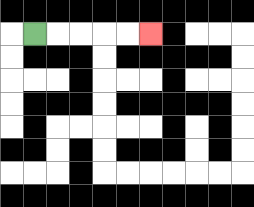{'start': '[1, 1]', 'end': '[6, 1]', 'path_directions': 'R,R,R,R,R', 'path_coordinates': '[[1, 1], [2, 1], [3, 1], [4, 1], [5, 1], [6, 1]]'}